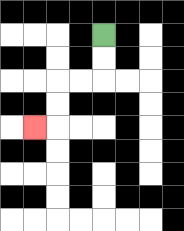{'start': '[4, 1]', 'end': '[1, 5]', 'path_directions': 'D,D,L,L,D,D,L', 'path_coordinates': '[[4, 1], [4, 2], [4, 3], [3, 3], [2, 3], [2, 4], [2, 5], [1, 5]]'}